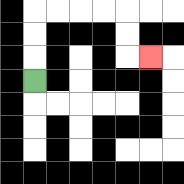{'start': '[1, 3]', 'end': '[6, 2]', 'path_directions': 'U,U,U,R,R,R,R,D,D,R', 'path_coordinates': '[[1, 3], [1, 2], [1, 1], [1, 0], [2, 0], [3, 0], [4, 0], [5, 0], [5, 1], [5, 2], [6, 2]]'}